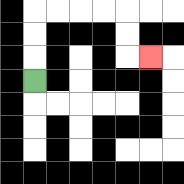{'start': '[1, 3]', 'end': '[6, 2]', 'path_directions': 'U,U,U,R,R,R,R,D,D,R', 'path_coordinates': '[[1, 3], [1, 2], [1, 1], [1, 0], [2, 0], [3, 0], [4, 0], [5, 0], [5, 1], [5, 2], [6, 2]]'}